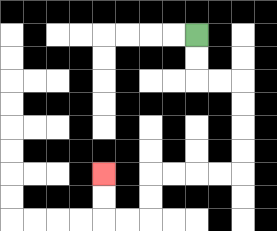{'start': '[8, 1]', 'end': '[4, 7]', 'path_directions': 'D,D,R,R,D,D,D,D,L,L,L,L,D,D,L,L,U,U', 'path_coordinates': '[[8, 1], [8, 2], [8, 3], [9, 3], [10, 3], [10, 4], [10, 5], [10, 6], [10, 7], [9, 7], [8, 7], [7, 7], [6, 7], [6, 8], [6, 9], [5, 9], [4, 9], [4, 8], [4, 7]]'}